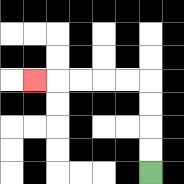{'start': '[6, 7]', 'end': '[1, 3]', 'path_directions': 'U,U,U,U,L,L,L,L,L', 'path_coordinates': '[[6, 7], [6, 6], [6, 5], [6, 4], [6, 3], [5, 3], [4, 3], [3, 3], [2, 3], [1, 3]]'}